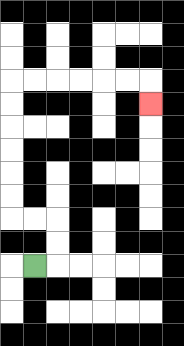{'start': '[1, 11]', 'end': '[6, 4]', 'path_directions': 'R,U,U,L,L,U,U,U,U,U,U,R,R,R,R,R,R,D', 'path_coordinates': '[[1, 11], [2, 11], [2, 10], [2, 9], [1, 9], [0, 9], [0, 8], [0, 7], [0, 6], [0, 5], [0, 4], [0, 3], [1, 3], [2, 3], [3, 3], [4, 3], [5, 3], [6, 3], [6, 4]]'}